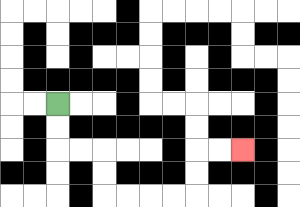{'start': '[2, 4]', 'end': '[10, 6]', 'path_directions': 'D,D,R,R,D,D,R,R,R,R,U,U,R,R', 'path_coordinates': '[[2, 4], [2, 5], [2, 6], [3, 6], [4, 6], [4, 7], [4, 8], [5, 8], [6, 8], [7, 8], [8, 8], [8, 7], [8, 6], [9, 6], [10, 6]]'}